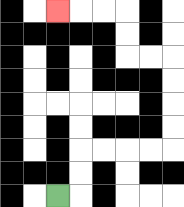{'start': '[2, 8]', 'end': '[2, 0]', 'path_directions': 'R,U,U,R,R,R,R,U,U,U,U,L,L,U,U,L,L,L', 'path_coordinates': '[[2, 8], [3, 8], [3, 7], [3, 6], [4, 6], [5, 6], [6, 6], [7, 6], [7, 5], [7, 4], [7, 3], [7, 2], [6, 2], [5, 2], [5, 1], [5, 0], [4, 0], [3, 0], [2, 0]]'}